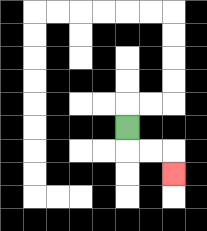{'start': '[5, 5]', 'end': '[7, 7]', 'path_directions': 'D,R,R,D', 'path_coordinates': '[[5, 5], [5, 6], [6, 6], [7, 6], [7, 7]]'}